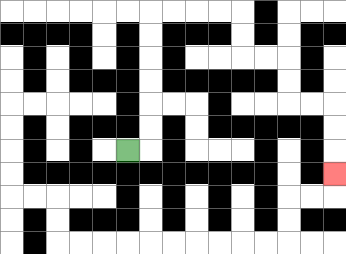{'start': '[5, 6]', 'end': '[14, 7]', 'path_directions': 'R,U,U,U,U,U,U,R,R,R,R,D,D,R,R,D,D,R,R,D,D,D', 'path_coordinates': '[[5, 6], [6, 6], [6, 5], [6, 4], [6, 3], [6, 2], [6, 1], [6, 0], [7, 0], [8, 0], [9, 0], [10, 0], [10, 1], [10, 2], [11, 2], [12, 2], [12, 3], [12, 4], [13, 4], [14, 4], [14, 5], [14, 6], [14, 7]]'}